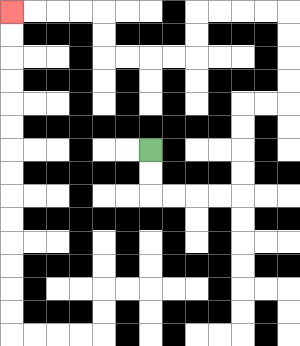{'start': '[6, 6]', 'end': '[0, 0]', 'path_directions': 'D,D,R,R,R,R,U,U,U,U,R,R,U,U,U,U,L,L,L,L,D,D,L,L,L,L,U,U,L,L,L,L', 'path_coordinates': '[[6, 6], [6, 7], [6, 8], [7, 8], [8, 8], [9, 8], [10, 8], [10, 7], [10, 6], [10, 5], [10, 4], [11, 4], [12, 4], [12, 3], [12, 2], [12, 1], [12, 0], [11, 0], [10, 0], [9, 0], [8, 0], [8, 1], [8, 2], [7, 2], [6, 2], [5, 2], [4, 2], [4, 1], [4, 0], [3, 0], [2, 0], [1, 0], [0, 0]]'}